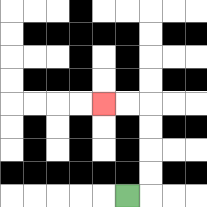{'start': '[5, 8]', 'end': '[4, 4]', 'path_directions': 'R,U,U,U,U,L,L', 'path_coordinates': '[[5, 8], [6, 8], [6, 7], [6, 6], [6, 5], [6, 4], [5, 4], [4, 4]]'}